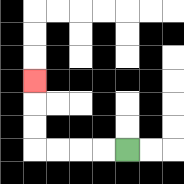{'start': '[5, 6]', 'end': '[1, 3]', 'path_directions': 'L,L,L,L,U,U,U', 'path_coordinates': '[[5, 6], [4, 6], [3, 6], [2, 6], [1, 6], [1, 5], [1, 4], [1, 3]]'}